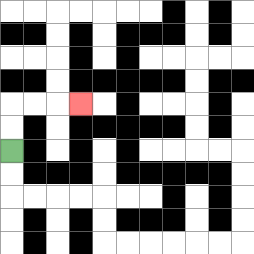{'start': '[0, 6]', 'end': '[3, 4]', 'path_directions': 'U,U,R,R,R', 'path_coordinates': '[[0, 6], [0, 5], [0, 4], [1, 4], [2, 4], [3, 4]]'}